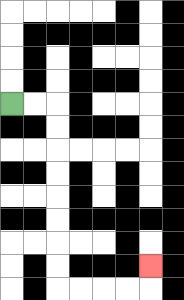{'start': '[0, 4]', 'end': '[6, 11]', 'path_directions': 'R,R,D,D,D,D,D,D,D,D,R,R,R,R,U', 'path_coordinates': '[[0, 4], [1, 4], [2, 4], [2, 5], [2, 6], [2, 7], [2, 8], [2, 9], [2, 10], [2, 11], [2, 12], [3, 12], [4, 12], [5, 12], [6, 12], [6, 11]]'}